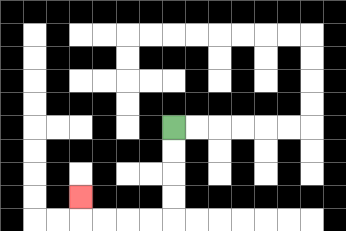{'start': '[7, 5]', 'end': '[3, 8]', 'path_directions': 'D,D,D,D,L,L,L,L,U', 'path_coordinates': '[[7, 5], [7, 6], [7, 7], [7, 8], [7, 9], [6, 9], [5, 9], [4, 9], [3, 9], [3, 8]]'}